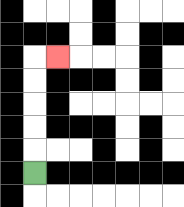{'start': '[1, 7]', 'end': '[2, 2]', 'path_directions': 'U,U,U,U,U,R', 'path_coordinates': '[[1, 7], [1, 6], [1, 5], [1, 4], [1, 3], [1, 2], [2, 2]]'}